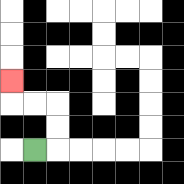{'start': '[1, 6]', 'end': '[0, 3]', 'path_directions': 'R,U,U,L,L,U', 'path_coordinates': '[[1, 6], [2, 6], [2, 5], [2, 4], [1, 4], [0, 4], [0, 3]]'}